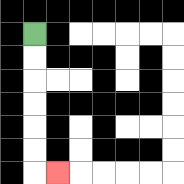{'start': '[1, 1]', 'end': '[2, 7]', 'path_directions': 'D,D,D,D,D,D,R', 'path_coordinates': '[[1, 1], [1, 2], [1, 3], [1, 4], [1, 5], [1, 6], [1, 7], [2, 7]]'}